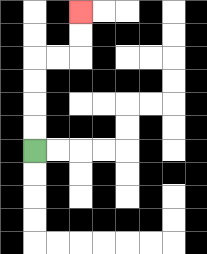{'start': '[1, 6]', 'end': '[3, 0]', 'path_directions': 'U,U,U,U,R,R,U,U', 'path_coordinates': '[[1, 6], [1, 5], [1, 4], [1, 3], [1, 2], [2, 2], [3, 2], [3, 1], [3, 0]]'}